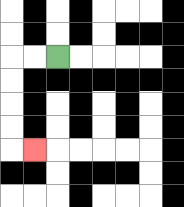{'start': '[2, 2]', 'end': '[1, 6]', 'path_directions': 'L,L,D,D,D,D,R', 'path_coordinates': '[[2, 2], [1, 2], [0, 2], [0, 3], [0, 4], [0, 5], [0, 6], [1, 6]]'}